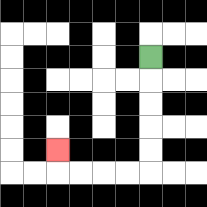{'start': '[6, 2]', 'end': '[2, 6]', 'path_directions': 'D,D,D,D,D,L,L,L,L,U', 'path_coordinates': '[[6, 2], [6, 3], [6, 4], [6, 5], [6, 6], [6, 7], [5, 7], [4, 7], [3, 7], [2, 7], [2, 6]]'}